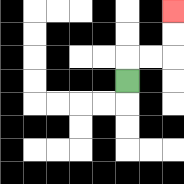{'start': '[5, 3]', 'end': '[7, 0]', 'path_directions': 'U,R,R,U,U', 'path_coordinates': '[[5, 3], [5, 2], [6, 2], [7, 2], [7, 1], [7, 0]]'}